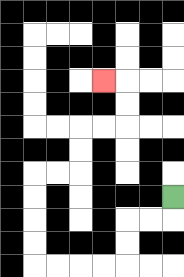{'start': '[7, 8]', 'end': '[4, 3]', 'path_directions': 'D,L,L,D,D,L,L,L,L,U,U,U,U,R,R,U,U,R,R,U,U,L', 'path_coordinates': '[[7, 8], [7, 9], [6, 9], [5, 9], [5, 10], [5, 11], [4, 11], [3, 11], [2, 11], [1, 11], [1, 10], [1, 9], [1, 8], [1, 7], [2, 7], [3, 7], [3, 6], [3, 5], [4, 5], [5, 5], [5, 4], [5, 3], [4, 3]]'}